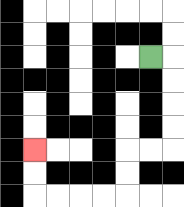{'start': '[6, 2]', 'end': '[1, 6]', 'path_directions': 'R,D,D,D,D,L,L,D,D,L,L,L,L,U,U', 'path_coordinates': '[[6, 2], [7, 2], [7, 3], [7, 4], [7, 5], [7, 6], [6, 6], [5, 6], [5, 7], [5, 8], [4, 8], [3, 8], [2, 8], [1, 8], [1, 7], [1, 6]]'}